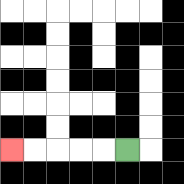{'start': '[5, 6]', 'end': '[0, 6]', 'path_directions': 'L,L,L,L,L', 'path_coordinates': '[[5, 6], [4, 6], [3, 6], [2, 6], [1, 6], [0, 6]]'}